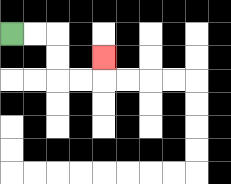{'start': '[0, 1]', 'end': '[4, 2]', 'path_directions': 'R,R,D,D,R,R,U', 'path_coordinates': '[[0, 1], [1, 1], [2, 1], [2, 2], [2, 3], [3, 3], [4, 3], [4, 2]]'}